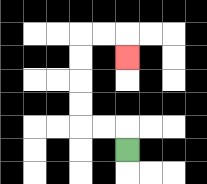{'start': '[5, 6]', 'end': '[5, 2]', 'path_directions': 'U,L,L,U,U,U,U,R,R,D', 'path_coordinates': '[[5, 6], [5, 5], [4, 5], [3, 5], [3, 4], [3, 3], [3, 2], [3, 1], [4, 1], [5, 1], [5, 2]]'}